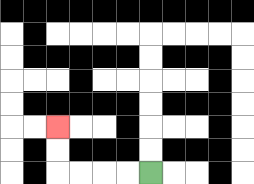{'start': '[6, 7]', 'end': '[2, 5]', 'path_directions': 'L,L,L,L,U,U', 'path_coordinates': '[[6, 7], [5, 7], [4, 7], [3, 7], [2, 7], [2, 6], [2, 5]]'}